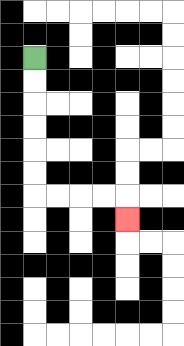{'start': '[1, 2]', 'end': '[5, 9]', 'path_directions': 'D,D,D,D,D,D,R,R,R,R,D', 'path_coordinates': '[[1, 2], [1, 3], [1, 4], [1, 5], [1, 6], [1, 7], [1, 8], [2, 8], [3, 8], [4, 8], [5, 8], [5, 9]]'}